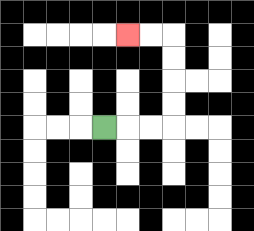{'start': '[4, 5]', 'end': '[5, 1]', 'path_directions': 'R,R,R,U,U,U,U,L,L', 'path_coordinates': '[[4, 5], [5, 5], [6, 5], [7, 5], [7, 4], [7, 3], [7, 2], [7, 1], [6, 1], [5, 1]]'}